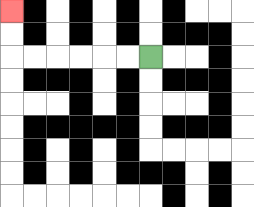{'start': '[6, 2]', 'end': '[0, 0]', 'path_directions': 'L,L,L,L,L,L,U,U', 'path_coordinates': '[[6, 2], [5, 2], [4, 2], [3, 2], [2, 2], [1, 2], [0, 2], [0, 1], [0, 0]]'}